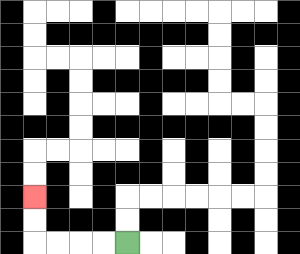{'start': '[5, 10]', 'end': '[1, 8]', 'path_directions': 'L,L,L,L,U,U', 'path_coordinates': '[[5, 10], [4, 10], [3, 10], [2, 10], [1, 10], [1, 9], [1, 8]]'}